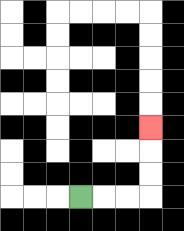{'start': '[3, 8]', 'end': '[6, 5]', 'path_directions': 'R,R,R,U,U,U', 'path_coordinates': '[[3, 8], [4, 8], [5, 8], [6, 8], [6, 7], [6, 6], [6, 5]]'}